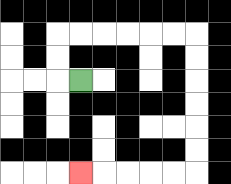{'start': '[3, 3]', 'end': '[3, 7]', 'path_directions': 'L,U,U,R,R,R,R,R,R,D,D,D,D,D,D,L,L,L,L,L', 'path_coordinates': '[[3, 3], [2, 3], [2, 2], [2, 1], [3, 1], [4, 1], [5, 1], [6, 1], [7, 1], [8, 1], [8, 2], [8, 3], [8, 4], [8, 5], [8, 6], [8, 7], [7, 7], [6, 7], [5, 7], [4, 7], [3, 7]]'}